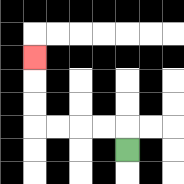{'start': '[5, 6]', 'end': '[1, 2]', 'path_directions': 'U,L,L,L,L,U,U,U', 'path_coordinates': '[[5, 6], [5, 5], [4, 5], [3, 5], [2, 5], [1, 5], [1, 4], [1, 3], [1, 2]]'}